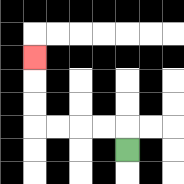{'start': '[5, 6]', 'end': '[1, 2]', 'path_directions': 'U,L,L,L,L,U,U,U', 'path_coordinates': '[[5, 6], [5, 5], [4, 5], [3, 5], [2, 5], [1, 5], [1, 4], [1, 3], [1, 2]]'}